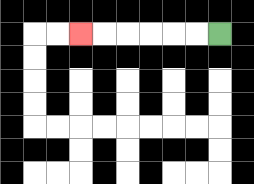{'start': '[9, 1]', 'end': '[3, 1]', 'path_directions': 'L,L,L,L,L,L', 'path_coordinates': '[[9, 1], [8, 1], [7, 1], [6, 1], [5, 1], [4, 1], [3, 1]]'}